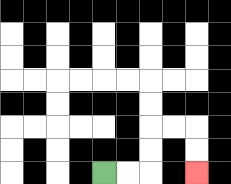{'start': '[4, 7]', 'end': '[8, 7]', 'path_directions': 'R,R,U,U,R,R,D,D', 'path_coordinates': '[[4, 7], [5, 7], [6, 7], [6, 6], [6, 5], [7, 5], [8, 5], [8, 6], [8, 7]]'}